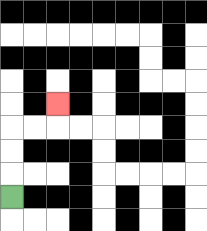{'start': '[0, 8]', 'end': '[2, 4]', 'path_directions': 'U,U,U,R,R,U', 'path_coordinates': '[[0, 8], [0, 7], [0, 6], [0, 5], [1, 5], [2, 5], [2, 4]]'}